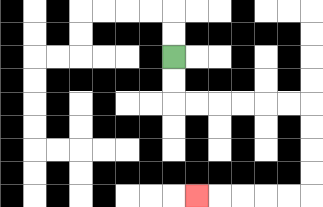{'start': '[7, 2]', 'end': '[8, 8]', 'path_directions': 'D,D,R,R,R,R,R,R,D,D,D,D,L,L,L,L,L', 'path_coordinates': '[[7, 2], [7, 3], [7, 4], [8, 4], [9, 4], [10, 4], [11, 4], [12, 4], [13, 4], [13, 5], [13, 6], [13, 7], [13, 8], [12, 8], [11, 8], [10, 8], [9, 8], [8, 8]]'}